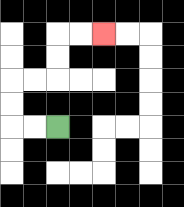{'start': '[2, 5]', 'end': '[4, 1]', 'path_directions': 'L,L,U,U,R,R,U,U,R,R', 'path_coordinates': '[[2, 5], [1, 5], [0, 5], [0, 4], [0, 3], [1, 3], [2, 3], [2, 2], [2, 1], [3, 1], [4, 1]]'}